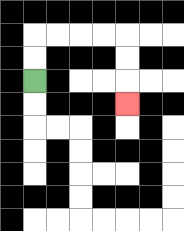{'start': '[1, 3]', 'end': '[5, 4]', 'path_directions': 'U,U,R,R,R,R,D,D,D', 'path_coordinates': '[[1, 3], [1, 2], [1, 1], [2, 1], [3, 1], [4, 1], [5, 1], [5, 2], [5, 3], [5, 4]]'}